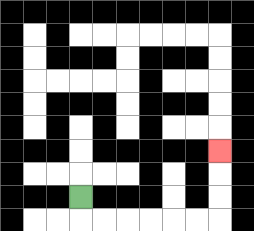{'start': '[3, 8]', 'end': '[9, 6]', 'path_directions': 'D,R,R,R,R,R,R,U,U,U', 'path_coordinates': '[[3, 8], [3, 9], [4, 9], [5, 9], [6, 9], [7, 9], [8, 9], [9, 9], [9, 8], [9, 7], [9, 6]]'}